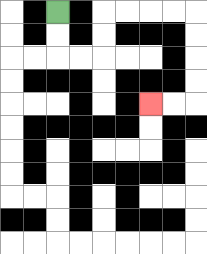{'start': '[2, 0]', 'end': '[6, 4]', 'path_directions': 'D,D,R,R,U,U,R,R,R,R,D,D,D,D,L,L', 'path_coordinates': '[[2, 0], [2, 1], [2, 2], [3, 2], [4, 2], [4, 1], [4, 0], [5, 0], [6, 0], [7, 0], [8, 0], [8, 1], [8, 2], [8, 3], [8, 4], [7, 4], [6, 4]]'}